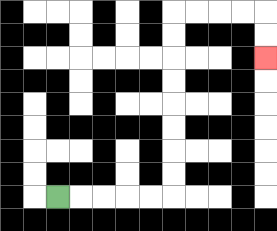{'start': '[2, 8]', 'end': '[11, 2]', 'path_directions': 'R,R,R,R,R,U,U,U,U,U,U,U,U,R,R,R,R,D,D', 'path_coordinates': '[[2, 8], [3, 8], [4, 8], [5, 8], [6, 8], [7, 8], [7, 7], [7, 6], [7, 5], [7, 4], [7, 3], [7, 2], [7, 1], [7, 0], [8, 0], [9, 0], [10, 0], [11, 0], [11, 1], [11, 2]]'}